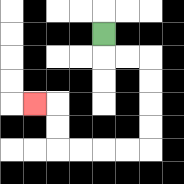{'start': '[4, 1]', 'end': '[1, 4]', 'path_directions': 'D,R,R,D,D,D,D,L,L,L,L,U,U,L', 'path_coordinates': '[[4, 1], [4, 2], [5, 2], [6, 2], [6, 3], [6, 4], [6, 5], [6, 6], [5, 6], [4, 6], [3, 6], [2, 6], [2, 5], [2, 4], [1, 4]]'}